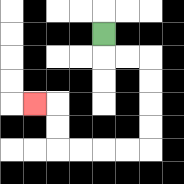{'start': '[4, 1]', 'end': '[1, 4]', 'path_directions': 'D,R,R,D,D,D,D,L,L,L,L,U,U,L', 'path_coordinates': '[[4, 1], [4, 2], [5, 2], [6, 2], [6, 3], [6, 4], [6, 5], [6, 6], [5, 6], [4, 6], [3, 6], [2, 6], [2, 5], [2, 4], [1, 4]]'}